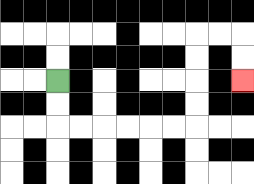{'start': '[2, 3]', 'end': '[10, 3]', 'path_directions': 'D,D,R,R,R,R,R,R,U,U,U,U,R,R,D,D', 'path_coordinates': '[[2, 3], [2, 4], [2, 5], [3, 5], [4, 5], [5, 5], [6, 5], [7, 5], [8, 5], [8, 4], [8, 3], [8, 2], [8, 1], [9, 1], [10, 1], [10, 2], [10, 3]]'}